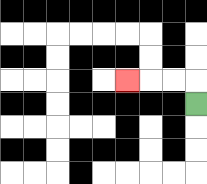{'start': '[8, 4]', 'end': '[5, 3]', 'path_directions': 'U,L,L,L', 'path_coordinates': '[[8, 4], [8, 3], [7, 3], [6, 3], [5, 3]]'}